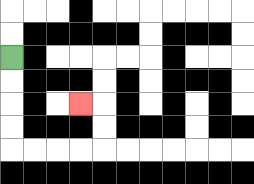{'start': '[0, 2]', 'end': '[3, 4]', 'path_directions': 'D,D,D,D,R,R,R,R,U,U,L', 'path_coordinates': '[[0, 2], [0, 3], [0, 4], [0, 5], [0, 6], [1, 6], [2, 6], [3, 6], [4, 6], [4, 5], [4, 4], [3, 4]]'}